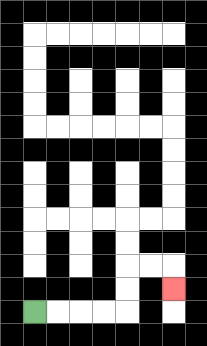{'start': '[1, 13]', 'end': '[7, 12]', 'path_directions': 'R,R,R,R,U,U,R,R,D', 'path_coordinates': '[[1, 13], [2, 13], [3, 13], [4, 13], [5, 13], [5, 12], [5, 11], [6, 11], [7, 11], [7, 12]]'}